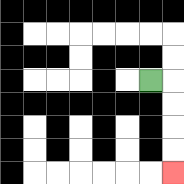{'start': '[6, 3]', 'end': '[7, 7]', 'path_directions': 'R,D,D,D,D', 'path_coordinates': '[[6, 3], [7, 3], [7, 4], [7, 5], [7, 6], [7, 7]]'}